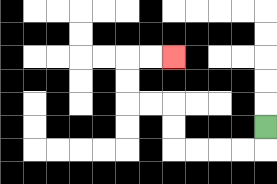{'start': '[11, 5]', 'end': '[7, 2]', 'path_directions': 'D,L,L,L,L,U,U,L,L,U,U,R,R', 'path_coordinates': '[[11, 5], [11, 6], [10, 6], [9, 6], [8, 6], [7, 6], [7, 5], [7, 4], [6, 4], [5, 4], [5, 3], [5, 2], [6, 2], [7, 2]]'}